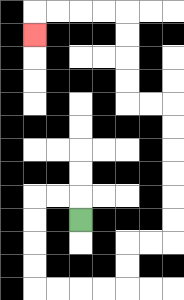{'start': '[3, 9]', 'end': '[1, 1]', 'path_directions': 'U,L,L,D,D,D,D,R,R,R,R,U,U,R,R,U,U,U,U,U,U,L,L,U,U,U,U,L,L,L,L,D', 'path_coordinates': '[[3, 9], [3, 8], [2, 8], [1, 8], [1, 9], [1, 10], [1, 11], [1, 12], [2, 12], [3, 12], [4, 12], [5, 12], [5, 11], [5, 10], [6, 10], [7, 10], [7, 9], [7, 8], [7, 7], [7, 6], [7, 5], [7, 4], [6, 4], [5, 4], [5, 3], [5, 2], [5, 1], [5, 0], [4, 0], [3, 0], [2, 0], [1, 0], [1, 1]]'}